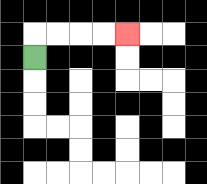{'start': '[1, 2]', 'end': '[5, 1]', 'path_directions': 'U,R,R,R,R', 'path_coordinates': '[[1, 2], [1, 1], [2, 1], [3, 1], [4, 1], [5, 1]]'}